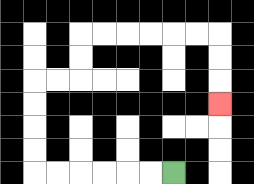{'start': '[7, 7]', 'end': '[9, 4]', 'path_directions': 'L,L,L,L,L,L,U,U,U,U,R,R,U,U,R,R,R,R,R,R,D,D,D', 'path_coordinates': '[[7, 7], [6, 7], [5, 7], [4, 7], [3, 7], [2, 7], [1, 7], [1, 6], [1, 5], [1, 4], [1, 3], [2, 3], [3, 3], [3, 2], [3, 1], [4, 1], [5, 1], [6, 1], [7, 1], [8, 1], [9, 1], [9, 2], [9, 3], [9, 4]]'}